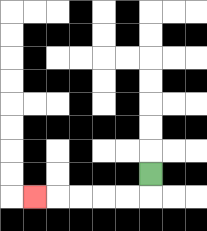{'start': '[6, 7]', 'end': '[1, 8]', 'path_directions': 'D,L,L,L,L,L', 'path_coordinates': '[[6, 7], [6, 8], [5, 8], [4, 8], [3, 8], [2, 8], [1, 8]]'}